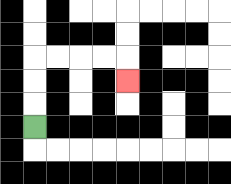{'start': '[1, 5]', 'end': '[5, 3]', 'path_directions': 'U,U,U,R,R,R,R,D', 'path_coordinates': '[[1, 5], [1, 4], [1, 3], [1, 2], [2, 2], [3, 2], [4, 2], [5, 2], [5, 3]]'}